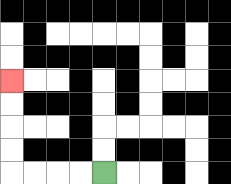{'start': '[4, 7]', 'end': '[0, 3]', 'path_directions': 'L,L,L,L,U,U,U,U', 'path_coordinates': '[[4, 7], [3, 7], [2, 7], [1, 7], [0, 7], [0, 6], [0, 5], [0, 4], [0, 3]]'}